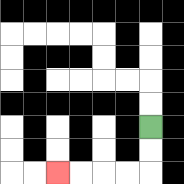{'start': '[6, 5]', 'end': '[2, 7]', 'path_directions': 'D,D,L,L,L,L', 'path_coordinates': '[[6, 5], [6, 6], [6, 7], [5, 7], [4, 7], [3, 7], [2, 7]]'}